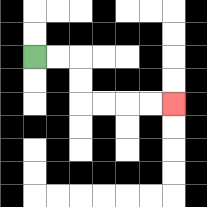{'start': '[1, 2]', 'end': '[7, 4]', 'path_directions': 'R,R,D,D,R,R,R,R', 'path_coordinates': '[[1, 2], [2, 2], [3, 2], [3, 3], [3, 4], [4, 4], [5, 4], [6, 4], [7, 4]]'}